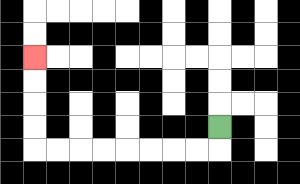{'start': '[9, 5]', 'end': '[1, 2]', 'path_directions': 'D,L,L,L,L,L,L,L,L,U,U,U,U', 'path_coordinates': '[[9, 5], [9, 6], [8, 6], [7, 6], [6, 6], [5, 6], [4, 6], [3, 6], [2, 6], [1, 6], [1, 5], [1, 4], [1, 3], [1, 2]]'}